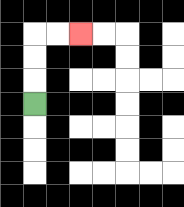{'start': '[1, 4]', 'end': '[3, 1]', 'path_directions': 'U,U,U,R,R', 'path_coordinates': '[[1, 4], [1, 3], [1, 2], [1, 1], [2, 1], [3, 1]]'}